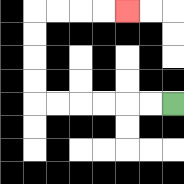{'start': '[7, 4]', 'end': '[5, 0]', 'path_directions': 'L,L,L,L,L,L,U,U,U,U,R,R,R,R', 'path_coordinates': '[[7, 4], [6, 4], [5, 4], [4, 4], [3, 4], [2, 4], [1, 4], [1, 3], [1, 2], [1, 1], [1, 0], [2, 0], [3, 0], [4, 0], [5, 0]]'}